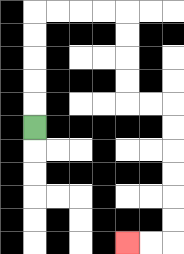{'start': '[1, 5]', 'end': '[5, 10]', 'path_directions': 'U,U,U,U,U,R,R,R,R,D,D,D,D,R,R,D,D,D,D,D,D,L,L', 'path_coordinates': '[[1, 5], [1, 4], [1, 3], [1, 2], [1, 1], [1, 0], [2, 0], [3, 0], [4, 0], [5, 0], [5, 1], [5, 2], [5, 3], [5, 4], [6, 4], [7, 4], [7, 5], [7, 6], [7, 7], [7, 8], [7, 9], [7, 10], [6, 10], [5, 10]]'}